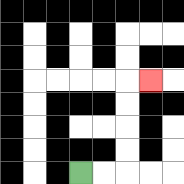{'start': '[3, 7]', 'end': '[6, 3]', 'path_directions': 'R,R,U,U,U,U,R', 'path_coordinates': '[[3, 7], [4, 7], [5, 7], [5, 6], [5, 5], [5, 4], [5, 3], [6, 3]]'}